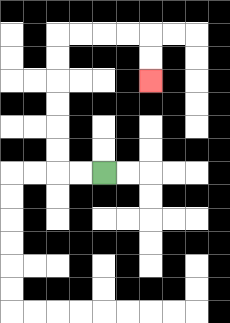{'start': '[4, 7]', 'end': '[6, 3]', 'path_directions': 'L,L,U,U,U,U,U,U,R,R,R,R,D,D', 'path_coordinates': '[[4, 7], [3, 7], [2, 7], [2, 6], [2, 5], [2, 4], [2, 3], [2, 2], [2, 1], [3, 1], [4, 1], [5, 1], [6, 1], [6, 2], [6, 3]]'}